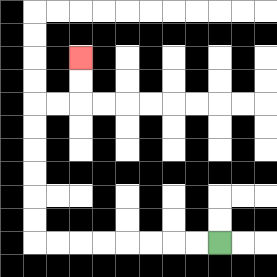{'start': '[9, 10]', 'end': '[3, 2]', 'path_directions': 'L,L,L,L,L,L,L,L,U,U,U,U,U,U,R,R,U,U', 'path_coordinates': '[[9, 10], [8, 10], [7, 10], [6, 10], [5, 10], [4, 10], [3, 10], [2, 10], [1, 10], [1, 9], [1, 8], [1, 7], [1, 6], [1, 5], [1, 4], [2, 4], [3, 4], [3, 3], [3, 2]]'}